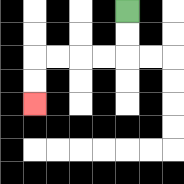{'start': '[5, 0]', 'end': '[1, 4]', 'path_directions': 'D,D,L,L,L,L,D,D', 'path_coordinates': '[[5, 0], [5, 1], [5, 2], [4, 2], [3, 2], [2, 2], [1, 2], [1, 3], [1, 4]]'}